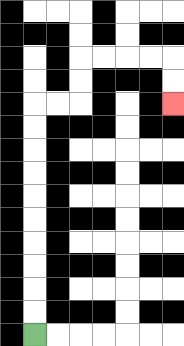{'start': '[1, 14]', 'end': '[7, 4]', 'path_directions': 'U,U,U,U,U,U,U,U,U,U,R,R,U,U,R,R,R,R,D,D', 'path_coordinates': '[[1, 14], [1, 13], [1, 12], [1, 11], [1, 10], [1, 9], [1, 8], [1, 7], [1, 6], [1, 5], [1, 4], [2, 4], [3, 4], [3, 3], [3, 2], [4, 2], [5, 2], [6, 2], [7, 2], [7, 3], [7, 4]]'}